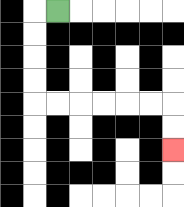{'start': '[2, 0]', 'end': '[7, 6]', 'path_directions': 'L,D,D,D,D,R,R,R,R,R,R,D,D', 'path_coordinates': '[[2, 0], [1, 0], [1, 1], [1, 2], [1, 3], [1, 4], [2, 4], [3, 4], [4, 4], [5, 4], [6, 4], [7, 4], [7, 5], [7, 6]]'}